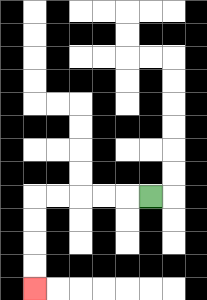{'start': '[6, 8]', 'end': '[1, 12]', 'path_directions': 'L,L,L,L,L,D,D,D,D', 'path_coordinates': '[[6, 8], [5, 8], [4, 8], [3, 8], [2, 8], [1, 8], [1, 9], [1, 10], [1, 11], [1, 12]]'}